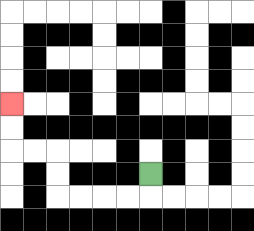{'start': '[6, 7]', 'end': '[0, 4]', 'path_directions': 'D,L,L,L,L,U,U,L,L,U,U', 'path_coordinates': '[[6, 7], [6, 8], [5, 8], [4, 8], [3, 8], [2, 8], [2, 7], [2, 6], [1, 6], [0, 6], [0, 5], [0, 4]]'}